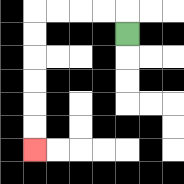{'start': '[5, 1]', 'end': '[1, 6]', 'path_directions': 'U,L,L,L,L,D,D,D,D,D,D', 'path_coordinates': '[[5, 1], [5, 0], [4, 0], [3, 0], [2, 0], [1, 0], [1, 1], [1, 2], [1, 3], [1, 4], [1, 5], [1, 6]]'}